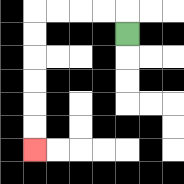{'start': '[5, 1]', 'end': '[1, 6]', 'path_directions': 'U,L,L,L,L,D,D,D,D,D,D', 'path_coordinates': '[[5, 1], [5, 0], [4, 0], [3, 0], [2, 0], [1, 0], [1, 1], [1, 2], [1, 3], [1, 4], [1, 5], [1, 6]]'}